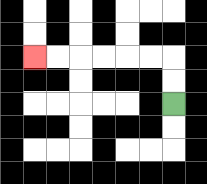{'start': '[7, 4]', 'end': '[1, 2]', 'path_directions': 'U,U,L,L,L,L,L,L', 'path_coordinates': '[[7, 4], [7, 3], [7, 2], [6, 2], [5, 2], [4, 2], [3, 2], [2, 2], [1, 2]]'}